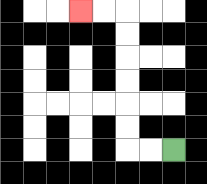{'start': '[7, 6]', 'end': '[3, 0]', 'path_directions': 'L,L,U,U,U,U,U,U,L,L', 'path_coordinates': '[[7, 6], [6, 6], [5, 6], [5, 5], [5, 4], [5, 3], [5, 2], [5, 1], [5, 0], [4, 0], [3, 0]]'}